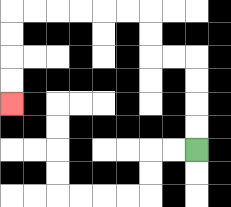{'start': '[8, 6]', 'end': '[0, 4]', 'path_directions': 'U,U,U,U,L,L,U,U,L,L,L,L,L,L,D,D,D,D', 'path_coordinates': '[[8, 6], [8, 5], [8, 4], [8, 3], [8, 2], [7, 2], [6, 2], [6, 1], [6, 0], [5, 0], [4, 0], [3, 0], [2, 0], [1, 0], [0, 0], [0, 1], [0, 2], [0, 3], [0, 4]]'}